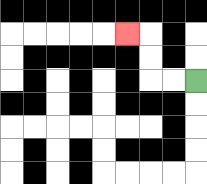{'start': '[8, 3]', 'end': '[5, 1]', 'path_directions': 'L,L,U,U,L', 'path_coordinates': '[[8, 3], [7, 3], [6, 3], [6, 2], [6, 1], [5, 1]]'}